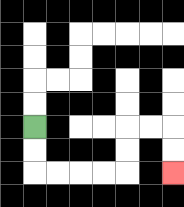{'start': '[1, 5]', 'end': '[7, 7]', 'path_directions': 'D,D,R,R,R,R,U,U,R,R,D,D', 'path_coordinates': '[[1, 5], [1, 6], [1, 7], [2, 7], [3, 7], [4, 7], [5, 7], [5, 6], [5, 5], [6, 5], [7, 5], [7, 6], [7, 7]]'}